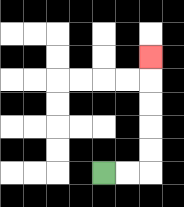{'start': '[4, 7]', 'end': '[6, 2]', 'path_directions': 'R,R,U,U,U,U,U', 'path_coordinates': '[[4, 7], [5, 7], [6, 7], [6, 6], [6, 5], [6, 4], [6, 3], [6, 2]]'}